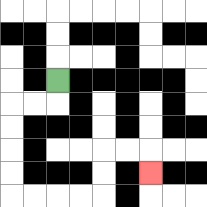{'start': '[2, 3]', 'end': '[6, 7]', 'path_directions': 'D,L,L,D,D,D,D,R,R,R,R,U,U,R,R,D', 'path_coordinates': '[[2, 3], [2, 4], [1, 4], [0, 4], [0, 5], [0, 6], [0, 7], [0, 8], [1, 8], [2, 8], [3, 8], [4, 8], [4, 7], [4, 6], [5, 6], [6, 6], [6, 7]]'}